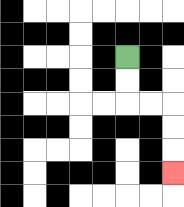{'start': '[5, 2]', 'end': '[7, 7]', 'path_directions': 'D,D,R,R,D,D,D', 'path_coordinates': '[[5, 2], [5, 3], [5, 4], [6, 4], [7, 4], [7, 5], [7, 6], [7, 7]]'}